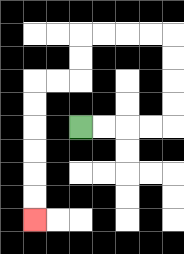{'start': '[3, 5]', 'end': '[1, 9]', 'path_directions': 'R,R,R,R,U,U,U,U,L,L,L,L,D,D,L,L,D,D,D,D,D,D', 'path_coordinates': '[[3, 5], [4, 5], [5, 5], [6, 5], [7, 5], [7, 4], [7, 3], [7, 2], [7, 1], [6, 1], [5, 1], [4, 1], [3, 1], [3, 2], [3, 3], [2, 3], [1, 3], [1, 4], [1, 5], [1, 6], [1, 7], [1, 8], [1, 9]]'}